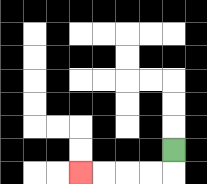{'start': '[7, 6]', 'end': '[3, 7]', 'path_directions': 'D,L,L,L,L', 'path_coordinates': '[[7, 6], [7, 7], [6, 7], [5, 7], [4, 7], [3, 7]]'}